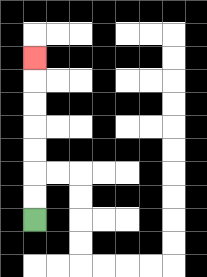{'start': '[1, 9]', 'end': '[1, 2]', 'path_directions': 'U,U,U,U,U,U,U', 'path_coordinates': '[[1, 9], [1, 8], [1, 7], [1, 6], [1, 5], [1, 4], [1, 3], [1, 2]]'}